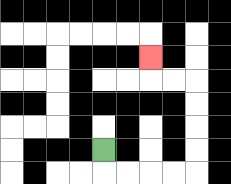{'start': '[4, 6]', 'end': '[6, 2]', 'path_directions': 'D,R,R,R,R,U,U,U,U,L,L,U', 'path_coordinates': '[[4, 6], [4, 7], [5, 7], [6, 7], [7, 7], [8, 7], [8, 6], [8, 5], [8, 4], [8, 3], [7, 3], [6, 3], [6, 2]]'}